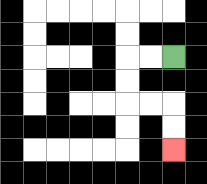{'start': '[7, 2]', 'end': '[7, 6]', 'path_directions': 'L,L,D,D,R,R,D,D', 'path_coordinates': '[[7, 2], [6, 2], [5, 2], [5, 3], [5, 4], [6, 4], [7, 4], [7, 5], [7, 6]]'}